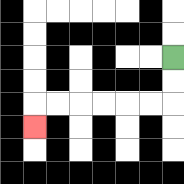{'start': '[7, 2]', 'end': '[1, 5]', 'path_directions': 'D,D,L,L,L,L,L,L,D', 'path_coordinates': '[[7, 2], [7, 3], [7, 4], [6, 4], [5, 4], [4, 4], [3, 4], [2, 4], [1, 4], [1, 5]]'}